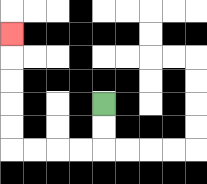{'start': '[4, 4]', 'end': '[0, 1]', 'path_directions': 'D,D,L,L,L,L,U,U,U,U,U', 'path_coordinates': '[[4, 4], [4, 5], [4, 6], [3, 6], [2, 6], [1, 6], [0, 6], [0, 5], [0, 4], [0, 3], [0, 2], [0, 1]]'}